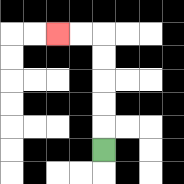{'start': '[4, 6]', 'end': '[2, 1]', 'path_directions': 'U,U,U,U,U,L,L', 'path_coordinates': '[[4, 6], [4, 5], [4, 4], [4, 3], [4, 2], [4, 1], [3, 1], [2, 1]]'}